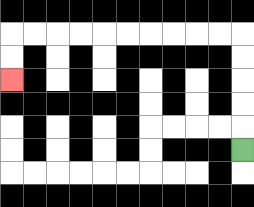{'start': '[10, 6]', 'end': '[0, 3]', 'path_directions': 'U,U,U,U,U,L,L,L,L,L,L,L,L,L,L,D,D', 'path_coordinates': '[[10, 6], [10, 5], [10, 4], [10, 3], [10, 2], [10, 1], [9, 1], [8, 1], [7, 1], [6, 1], [5, 1], [4, 1], [3, 1], [2, 1], [1, 1], [0, 1], [0, 2], [0, 3]]'}